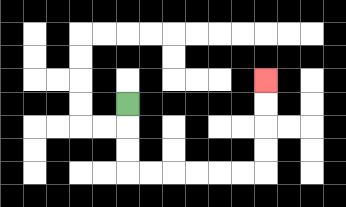{'start': '[5, 4]', 'end': '[11, 3]', 'path_directions': 'D,D,D,R,R,R,R,R,R,U,U,U,U', 'path_coordinates': '[[5, 4], [5, 5], [5, 6], [5, 7], [6, 7], [7, 7], [8, 7], [9, 7], [10, 7], [11, 7], [11, 6], [11, 5], [11, 4], [11, 3]]'}